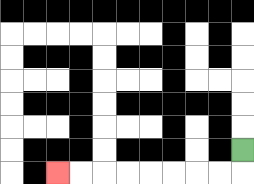{'start': '[10, 6]', 'end': '[2, 7]', 'path_directions': 'D,L,L,L,L,L,L,L,L', 'path_coordinates': '[[10, 6], [10, 7], [9, 7], [8, 7], [7, 7], [6, 7], [5, 7], [4, 7], [3, 7], [2, 7]]'}